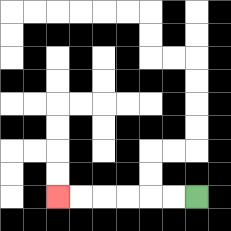{'start': '[8, 8]', 'end': '[2, 8]', 'path_directions': 'L,L,L,L,L,L', 'path_coordinates': '[[8, 8], [7, 8], [6, 8], [5, 8], [4, 8], [3, 8], [2, 8]]'}